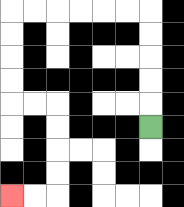{'start': '[6, 5]', 'end': '[0, 8]', 'path_directions': 'U,U,U,U,U,L,L,L,L,L,L,D,D,D,D,R,R,D,D,D,D,L,L', 'path_coordinates': '[[6, 5], [6, 4], [6, 3], [6, 2], [6, 1], [6, 0], [5, 0], [4, 0], [3, 0], [2, 0], [1, 0], [0, 0], [0, 1], [0, 2], [0, 3], [0, 4], [1, 4], [2, 4], [2, 5], [2, 6], [2, 7], [2, 8], [1, 8], [0, 8]]'}